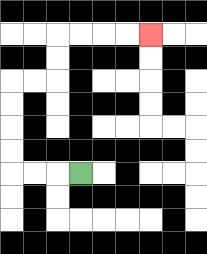{'start': '[3, 7]', 'end': '[6, 1]', 'path_directions': 'L,L,L,U,U,U,U,R,R,U,U,R,R,R,R', 'path_coordinates': '[[3, 7], [2, 7], [1, 7], [0, 7], [0, 6], [0, 5], [0, 4], [0, 3], [1, 3], [2, 3], [2, 2], [2, 1], [3, 1], [4, 1], [5, 1], [6, 1]]'}